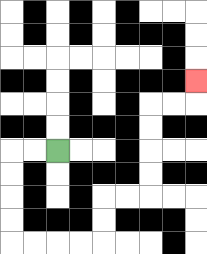{'start': '[2, 6]', 'end': '[8, 3]', 'path_directions': 'L,L,D,D,D,D,R,R,R,R,U,U,R,R,U,U,U,U,R,R,U', 'path_coordinates': '[[2, 6], [1, 6], [0, 6], [0, 7], [0, 8], [0, 9], [0, 10], [1, 10], [2, 10], [3, 10], [4, 10], [4, 9], [4, 8], [5, 8], [6, 8], [6, 7], [6, 6], [6, 5], [6, 4], [7, 4], [8, 4], [8, 3]]'}